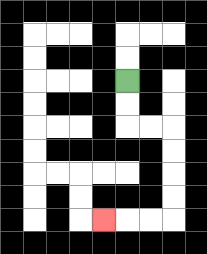{'start': '[5, 3]', 'end': '[4, 9]', 'path_directions': 'D,D,R,R,D,D,D,D,L,L,L', 'path_coordinates': '[[5, 3], [5, 4], [5, 5], [6, 5], [7, 5], [7, 6], [7, 7], [7, 8], [7, 9], [6, 9], [5, 9], [4, 9]]'}